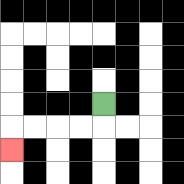{'start': '[4, 4]', 'end': '[0, 6]', 'path_directions': 'D,L,L,L,L,D', 'path_coordinates': '[[4, 4], [4, 5], [3, 5], [2, 5], [1, 5], [0, 5], [0, 6]]'}